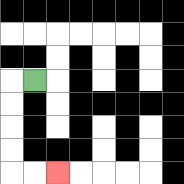{'start': '[1, 3]', 'end': '[2, 7]', 'path_directions': 'L,D,D,D,D,R,R', 'path_coordinates': '[[1, 3], [0, 3], [0, 4], [0, 5], [0, 6], [0, 7], [1, 7], [2, 7]]'}